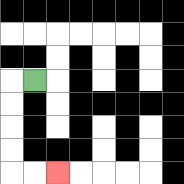{'start': '[1, 3]', 'end': '[2, 7]', 'path_directions': 'L,D,D,D,D,R,R', 'path_coordinates': '[[1, 3], [0, 3], [0, 4], [0, 5], [0, 6], [0, 7], [1, 7], [2, 7]]'}